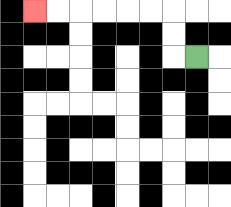{'start': '[8, 2]', 'end': '[1, 0]', 'path_directions': 'L,U,U,L,L,L,L,L,L', 'path_coordinates': '[[8, 2], [7, 2], [7, 1], [7, 0], [6, 0], [5, 0], [4, 0], [3, 0], [2, 0], [1, 0]]'}